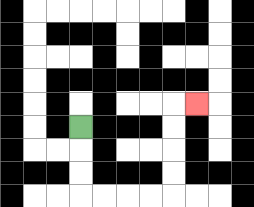{'start': '[3, 5]', 'end': '[8, 4]', 'path_directions': 'D,D,D,R,R,R,R,U,U,U,U,R', 'path_coordinates': '[[3, 5], [3, 6], [3, 7], [3, 8], [4, 8], [5, 8], [6, 8], [7, 8], [7, 7], [7, 6], [7, 5], [7, 4], [8, 4]]'}